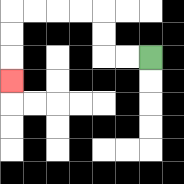{'start': '[6, 2]', 'end': '[0, 3]', 'path_directions': 'L,L,U,U,L,L,L,L,D,D,D', 'path_coordinates': '[[6, 2], [5, 2], [4, 2], [4, 1], [4, 0], [3, 0], [2, 0], [1, 0], [0, 0], [0, 1], [0, 2], [0, 3]]'}